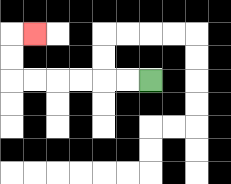{'start': '[6, 3]', 'end': '[1, 1]', 'path_directions': 'L,L,L,L,L,L,U,U,R', 'path_coordinates': '[[6, 3], [5, 3], [4, 3], [3, 3], [2, 3], [1, 3], [0, 3], [0, 2], [0, 1], [1, 1]]'}